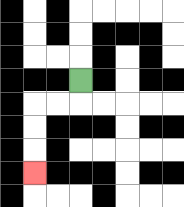{'start': '[3, 3]', 'end': '[1, 7]', 'path_directions': 'D,L,L,D,D,D', 'path_coordinates': '[[3, 3], [3, 4], [2, 4], [1, 4], [1, 5], [1, 6], [1, 7]]'}